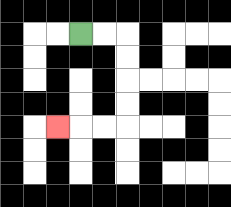{'start': '[3, 1]', 'end': '[2, 5]', 'path_directions': 'R,R,D,D,D,D,L,L,L', 'path_coordinates': '[[3, 1], [4, 1], [5, 1], [5, 2], [5, 3], [5, 4], [5, 5], [4, 5], [3, 5], [2, 5]]'}